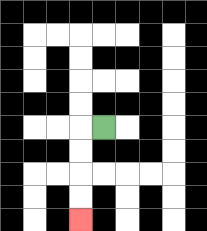{'start': '[4, 5]', 'end': '[3, 9]', 'path_directions': 'L,D,D,D,D', 'path_coordinates': '[[4, 5], [3, 5], [3, 6], [3, 7], [3, 8], [3, 9]]'}